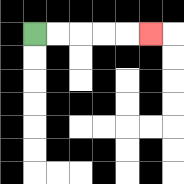{'start': '[1, 1]', 'end': '[6, 1]', 'path_directions': 'R,R,R,R,R', 'path_coordinates': '[[1, 1], [2, 1], [3, 1], [4, 1], [5, 1], [6, 1]]'}